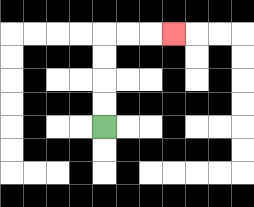{'start': '[4, 5]', 'end': '[7, 1]', 'path_directions': 'U,U,U,U,R,R,R', 'path_coordinates': '[[4, 5], [4, 4], [4, 3], [4, 2], [4, 1], [5, 1], [6, 1], [7, 1]]'}